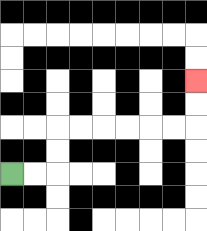{'start': '[0, 7]', 'end': '[8, 3]', 'path_directions': 'R,R,U,U,R,R,R,R,R,R,U,U', 'path_coordinates': '[[0, 7], [1, 7], [2, 7], [2, 6], [2, 5], [3, 5], [4, 5], [5, 5], [6, 5], [7, 5], [8, 5], [8, 4], [8, 3]]'}